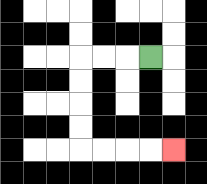{'start': '[6, 2]', 'end': '[7, 6]', 'path_directions': 'L,L,L,D,D,D,D,R,R,R,R', 'path_coordinates': '[[6, 2], [5, 2], [4, 2], [3, 2], [3, 3], [3, 4], [3, 5], [3, 6], [4, 6], [5, 6], [6, 6], [7, 6]]'}